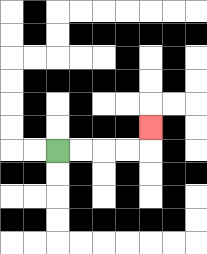{'start': '[2, 6]', 'end': '[6, 5]', 'path_directions': 'R,R,R,R,U', 'path_coordinates': '[[2, 6], [3, 6], [4, 6], [5, 6], [6, 6], [6, 5]]'}